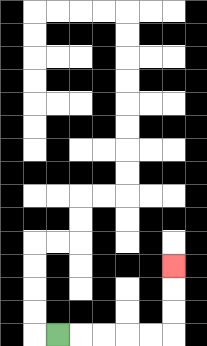{'start': '[2, 14]', 'end': '[7, 11]', 'path_directions': 'R,R,R,R,R,U,U,U', 'path_coordinates': '[[2, 14], [3, 14], [4, 14], [5, 14], [6, 14], [7, 14], [7, 13], [7, 12], [7, 11]]'}